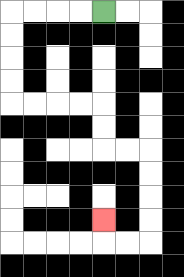{'start': '[4, 0]', 'end': '[4, 9]', 'path_directions': 'L,L,L,L,D,D,D,D,R,R,R,R,D,D,R,R,D,D,D,D,L,L,U', 'path_coordinates': '[[4, 0], [3, 0], [2, 0], [1, 0], [0, 0], [0, 1], [0, 2], [0, 3], [0, 4], [1, 4], [2, 4], [3, 4], [4, 4], [4, 5], [4, 6], [5, 6], [6, 6], [6, 7], [6, 8], [6, 9], [6, 10], [5, 10], [4, 10], [4, 9]]'}